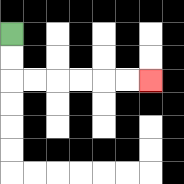{'start': '[0, 1]', 'end': '[6, 3]', 'path_directions': 'D,D,R,R,R,R,R,R', 'path_coordinates': '[[0, 1], [0, 2], [0, 3], [1, 3], [2, 3], [3, 3], [4, 3], [5, 3], [6, 3]]'}